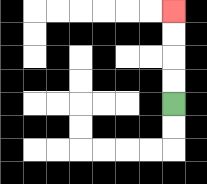{'start': '[7, 4]', 'end': '[7, 0]', 'path_directions': 'U,U,U,U', 'path_coordinates': '[[7, 4], [7, 3], [7, 2], [7, 1], [7, 0]]'}